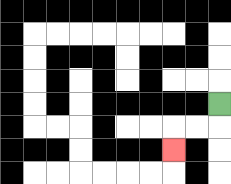{'start': '[9, 4]', 'end': '[7, 6]', 'path_directions': 'D,L,L,D', 'path_coordinates': '[[9, 4], [9, 5], [8, 5], [7, 5], [7, 6]]'}